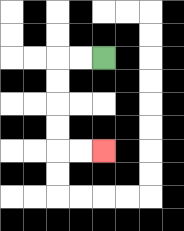{'start': '[4, 2]', 'end': '[4, 6]', 'path_directions': 'L,L,D,D,D,D,R,R', 'path_coordinates': '[[4, 2], [3, 2], [2, 2], [2, 3], [2, 4], [2, 5], [2, 6], [3, 6], [4, 6]]'}